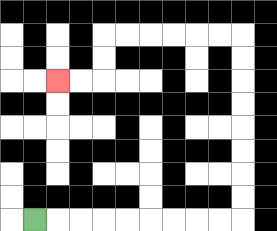{'start': '[1, 9]', 'end': '[2, 3]', 'path_directions': 'R,R,R,R,R,R,R,R,R,U,U,U,U,U,U,U,U,L,L,L,L,L,L,D,D,L,L', 'path_coordinates': '[[1, 9], [2, 9], [3, 9], [4, 9], [5, 9], [6, 9], [7, 9], [8, 9], [9, 9], [10, 9], [10, 8], [10, 7], [10, 6], [10, 5], [10, 4], [10, 3], [10, 2], [10, 1], [9, 1], [8, 1], [7, 1], [6, 1], [5, 1], [4, 1], [4, 2], [4, 3], [3, 3], [2, 3]]'}